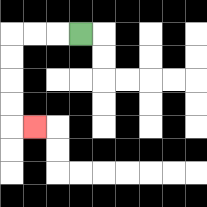{'start': '[3, 1]', 'end': '[1, 5]', 'path_directions': 'L,L,L,D,D,D,D,R', 'path_coordinates': '[[3, 1], [2, 1], [1, 1], [0, 1], [0, 2], [0, 3], [0, 4], [0, 5], [1, 5]]'}